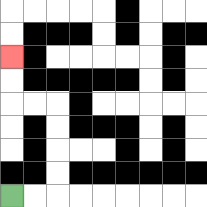{'start': '[0, 8]', 'end': '[0, 2]', 'path_directions': 'R,R,U,U,U,U,L,L,U,U', 'path_coordinates': '[[0, 8], [1, 8], [2, 8], [2, 7], [2, 6], [2, 5], [2, 4], [1, 4], [0, 4], [0, 3], [0, 2]]'}